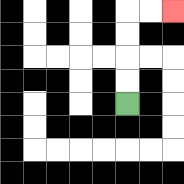{'start': '[5, 4]', 'end': '[7, 0]', 'path_directions': 'U,U,U,U,R,R', 'path_coordinates': '[[5, 4], [5, 3], [5, 2], [5, 1], [5, 0], [6, 0], [7, 0]]'}